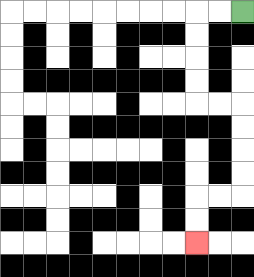{'start': '[10, 0]', 'end': '[8, 10]', 'path_directions': 'L,L,D,D,D,D,R,R,D,D,D,D,L,L,D,D', 'path_coordinates': '[[10, 0], [9, 0], [8, 0], [8, 1], [8, 2], [8, 3], [8, 4], [9, 4], [10, 4], [10, 5], [10, 6], [10, 7], [10, 8], [9, 8], [8, 8], [8, 9], [8, 10]]'}